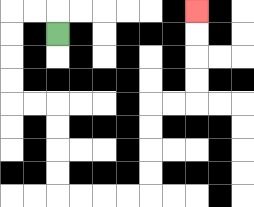{'start': '[2, 1]', 'end': '[8, 0]', 'path_directions': 'U,L,L,D,D,D,D,R,R,D,D,D,D,R,R,R,R,U,U,U,U,R,R,U,U,U,U', 'path_coordinates': '[[2, 1], [2, 0], [1, 0], [0, 0], [0, 1], [0, 2], [0, 3], [0, 4], [1, 4], [2, 4], [2, 5], [2, 6], [2, 7], [2, 8], [3, 8], [4, 8], [5, 8], [6, 8], [6, 7], [6, 6], [6, 5], [6, 4], [7, 4], [8, 4], [8, 3], [8, 2], [8, 1], [8, 0]]'}